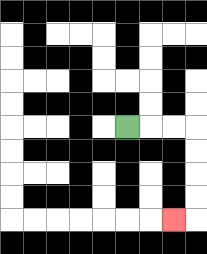{'start': '[5, 5]', 'end': '[7, 9]', 'path_directions': 'R,R,R,D,D,D,D,L', 'path_coordinates': '[[5, 5], [6, 5], [7, 5], [8, 5], [8, 6], [8, 7], [8, 8], [8, 9], [7, 9]]'}